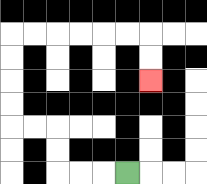{'start': '[5, 7]', 'end': '[6, 3]', 'path_directions': 'L,L,L,U,U,L,L,U,U,U,U,R,R,R,R,R,R,D,D', 'path_coordinates': '[[5, 7], [4, 7], [3, 7], [2, 7], [2, 6], [2, 5], [1, 5], [0, 5], [0, 4], [0, 3], [0, 2], [0, 1], [1, 1], [2, 1], [3, 1], [4, 1], [5, 1], [6, 1], [6, 2], [6, 3]]'}